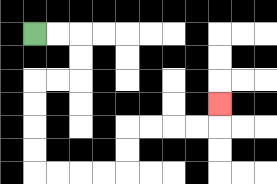{'start': '[1, 1]', 'end': '[9, 4]', 'path_directions': 'R,R,D,D,L,L,D,D,D,D,R,R,R,R,U,U,R,R,R,R,U', 'path_coordinates': '[[1, 1], [2, 1], [3, 1], [3, 2], [3, 3], [2, 3], [1, 3], [1, 4], [1, 5], [1, 6], [1, 7], [2, 7], [3, 7], [4, 7], [5, 7], [5, 6], [5, 5], [6, 5], [7, 5], [8, 5], [9, 5], [9, 4]]'}